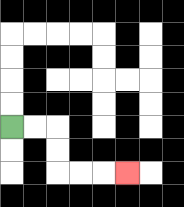{'start': '[0, 5]', 'end': '[5, 7]', 'path_directions': 'R,R,D,D,R,R,R', 'path_coordinates': '[[0, 5], [1, 5], [2, 5], [2, 6], [2, 7], [3, 7], [4, 7], [5, 7]]'}